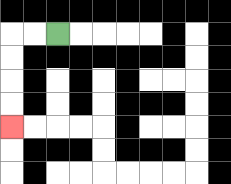{'start': '[2, 1]', 'end': '[0, 5]', 'path_directions': 'L,L,D,D,D,D', 'path_coordinates': '[[2, 1], [1, 1], [0, 1], [0, 2], [0, 3], [0, 4], [0, 5]]'}